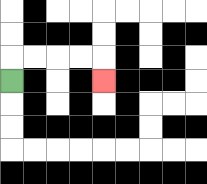{'start': '[0, 3]', 'end': '[4, 3]', 'path_directions': 'U,R,R,R,R,D', 'path_coordinates': '[[0, 3], [0, 2], [1, 2], [2, 2], [3, 2], [4, 2], [4, 3]]'}